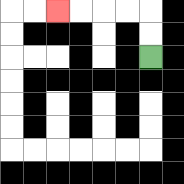{'start': '[6, 2]', 'end': '[2, 0]', 'path_directions': 'U,U,L,L,L,L', 'path_coordinates': '[[6, 2], [6, 1], [6, 0], [5, 0], [4, 0], [3, 0], [2, 0]]'}